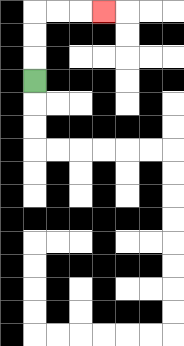{'start': '[1, 3]', 'end': '[4, 0]', 'path_directions': 'U,U,U,R,R,R', 'path_coordinates': '[[1, 3], [1, 2], [1, 1], [1, 0], [2, 0], [3, 0], [4, 0]]'}